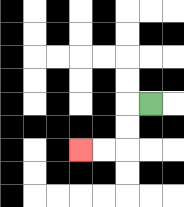{'start': '[6, 4]', 'end': '[3, 6]', 'path_directions': 'L,D,D,L,L', 'path_coordinates': '[[6, 4], [5, 4], [5, 5], [5, 6], [4, 6], [3, 6]]'}